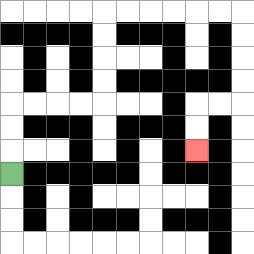{'start': '[0, 7]', 'end': '[8, 6]', 'path_directions': 'U,U,U,R,R,R,R,U,U,U,U,R,R,R,R,R,R,D,D,D,D,L,L,D,D', 'path_coordinates': '[[0, 7], [0, 6], [0, 5], [0, 4], [1, 4], [2, 4], [3, 4], [4, 4], [4, 3], [4, 2], [4, 1], [4, 0], [5, 0], [6, 0], [7, 0], [8, 0], [9, 0], [10, 0], [10, 1], [10, 2], [10, 3], [10, 4], [9, 4], [8, 4], [8, 5], [8, 6]]'}